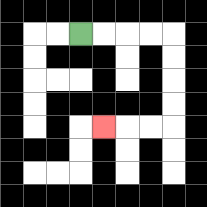{'start': '[3, 1]', 'end': '[4, 5]', 'path_directions': 'R,R,R,R,D,D,D,D,L,L,L', 'path_coordinates': '[[3, 1], [4, 1], [5, 1], [6, 1], [7, 1], [7, 2], [7, 3], [7, 4], [7, 5], [6, 5], [5, 5], [4, 5]]'}